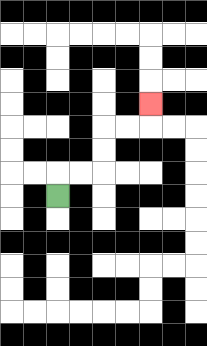{'start': '[2, 8]', 'end': '[6, 4]', 'path_directions': 'U,R,R,U,U,R,R,U', 'path_coordinates': '[[2, 8], [2, 7], [3, 7], [4, 7], [4, 6], [4, 5], [5, 5], [6, 5], [6, 4]]'}